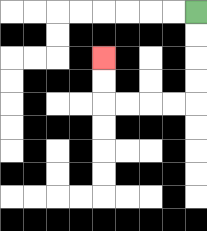{'start': '[8, 0]', 'end': '[4, 2]', 'path_directions': 'D,D,D,D,L,L,L,L,U,U', 'path_coordinates': '[[8, 0], [8, 1], [8, 2], [8, 3], [8, 4], [7, 4], [6, 4], [5, 4], [4, 4], [4, 3], [4, 2]]'}